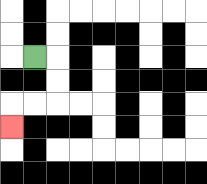{'start': '[1, 2]', 'end': '[0, 5]', 'path_directions': 'R,D,D,L,L,D', 'path_coordinates': '[[1, 2], [2, 2], [2, 3], [2, 4], [1, 4], [0, 4], [0, 5]]'}